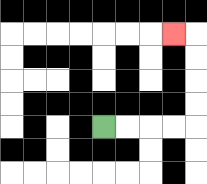{'start': '[4, 5]', 'end': '[7, 1]', 'path_directions': 'R,R,R,R,U,U,U,U,L', 'path_coordinates': '[[4, 5], [5, 5], [6, 5], [7, 5], [8, 5], [8, 4], [8, 3], [8, 2], [8, 1], [7, 1]]'}